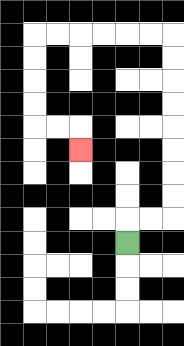{'start': '[5, 10]', 'end': '[3, 6]', 'path_directions': 'U,R,R,U,U,U,U,U,U,U,U,L,L,L,L,L,L,D,D,D,D,R,R,D', 'path_coordinates': '[[5, 10], [5, 9], [6, 9], [7, 9], [7, 8], [7, 7], [7, 6], [7, 5], [7, 4], [7, 3], [7, 2], [7, 1], [6, 1], [5, 1], [4, 1], [3, 1], [2, 1], [1, 1], [1, 2], [1, 3], [1, 4], [1, 5], [2, 5], [3, 5], [3, 6]]'}